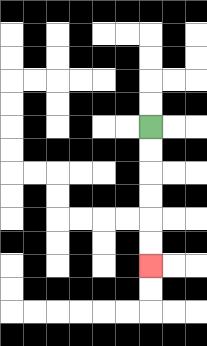{'start': '[6, 5]', 'end': '[6, 11]', 'path_directions': 'D,D,D,D,D,D', 'path_coordinates': '[[6, 5], [6, 6], [6, 7], [6, 8], [6, 9], [6, 10], [6, 11]]'}